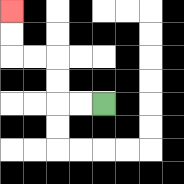{'start': '[4, 4]', 'end': '[0, 0]', 'path_directions': 'L,L,U,U,L,L,U,U', 'path_coordinates': '[[4, 4], [3, 4], [2, 4], [2, 3], [2, 2], [1, 2], [0, 2], [0, 1], [0, 0]]'}